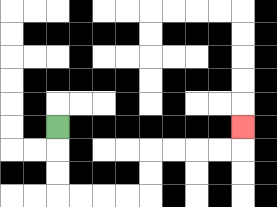{'start': '[2, 5]', 'end': '[10, 5]', 'path_directions': 'D,D,D,R,R,R,R,U,U,R,R,R,R,U', 'path_coordinates': '[[2, 5], [2, 6], [2, 7], [2, 8], [3, 8], [4, 8], [5, 8], [6, 8], [6, 7], [6, 6], [7, 6], [8, 6], [9, 6], [10, 6], [10, 5]]'}